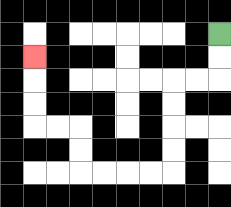{'start': '[9, 1]', 'end': '[1, 2]', 'path_directions': 'D,D,L,L,D,D,D,D,L,L,L,L,U,U,L,L,U,U,U', 'path_coordinates': '[[9, 1], [9, 2], [9, 3], [8, 3], [7, 3], [7, 4], [7, 5], [7, 6], [7, 7], [6, 7], [5, 7], [4, 7], [3, 7], [3, 6], [3, 5], [2, 5], [1, 5], [1, 4], [1, 3], [1, 2]]'}